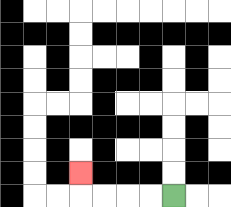{'start': '[7, 8]', 'end': '[3, 7]', 'path_directions': 'L,L,L,L,U', 'path_coordinates': '[[7, 8], [6, 8], [5, 8], [4, 8], [3, 8], [3, 7]]'}